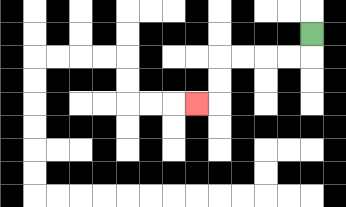{'start': '[13, 1]', 'end': '[8, 4]', 'path_directions': 'D,L,L,L,L,D,D,L', 'path_coordinates': '[[13, 1], [13, 2], [12, 2], [11, 2], [10, 2], [9, 2], [9, 3], [9, 4], [8, 4]]'}